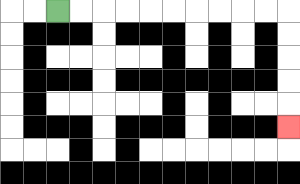{'start': '[2, 0]', 'end': '[12, 5]', 'path_directions': 'R,R,R,R,R,R,R,R,R,R,D,D,D,D,D', 'path_coordinates': '[[2, 0], [3, 0], [4, 0], [5, 0], [6, 0], [7, 0], [8, 0], [9, 0], [10, 0], [11, 0], [12, 0], [12, 1], [12, 2], [12, 3], [12, 4], [12, 5]]'}